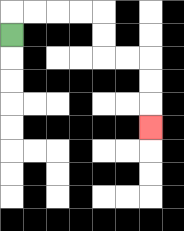{'start': '[0, 1]', 'end': '[6, 5]', 'path_directions': 'U,R,R,R,R,D,D,R,R,D,D,D', 'path_coordinates': '[[0, 1], [0, 0], [1, 0], [2, 0], [3, 0], [4, 0], [4, 1], [4, 2], [5, 2], [6, 2], [6, 3], [6, 4], [6, 5]]'}